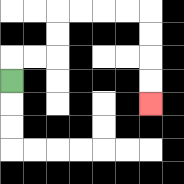{'start': '[0, 3]', 'end': '[6, 4]', 'path_directions': 'U,R,R,U,U,R,R,R,R,D,D,D,D', 'path_coordinates': '[[0, 3], [0, 2], [1, 2], [2, 2], [2, 1], [2, 0], [3, 0], [4, 0], [5, 0], [6, 0], [6, 1], [6, 2], [6, 3], [6, 4]]'}